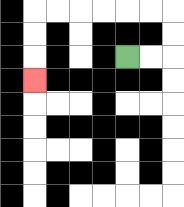{'start': '[5, 2]', 'end': '[1, 3]', 'path_directions': 'R,R,U,U,L,L,L,L,L,L,D,D,D', 'path_coordinates': '[[5, 2], [6, 2], [7, 2], [7, 1], [7, 0], [6, 0], [5, 0], [4, 0], [3, 0], [2, 0], [1, 0], [1, 1], [1, 2], [1, 3]]'}